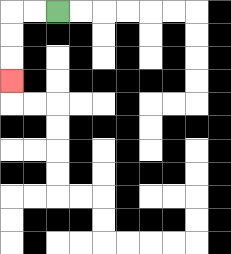{'start': '[2, 0]', 'end': '[0, 3]', 'path_directions': 'L,L,D,D,D', 'path_coordinates': '[[2, 0], [1, 0], [0, 0], [0, 1], [0, 2], [0, 3]]'}